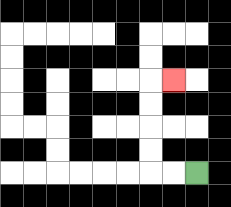{'start': '[8, 7]', 'end': '[7, 3]', 'path_directions': 'L,L,U,U,U,U,R', 'path_coordinates': '[[8, 7], [7, 7], [6, 7], [6, 6], [6, 5], [6, 4], [6, 3], [7, 3]]'}